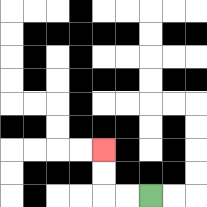{'start': '[6, 8]', 'end': '[4, 6]', 'path_directions': 'L,L,U,U', 'path_coordinates': '[[6, 8], [5, 8], [4, 8], [4, 7], [4, 6]]'}